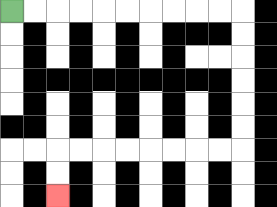{'start': '[0, 0]', 'end': '[2, 8]', 'path_directions': 'R,R,R,R,R,R,R,R,R,R,D,D,D,D,D,D,L,L,L,L,L,L,L,L,D,D', 'path_coordinates': '[[0, 0], [1, 0], [2, 0], [3, 0], [4, 0], [5, 0], [6, 0], [7, 0], [8, 0], [9, 0], [10, 0], [10, 1], [10, 2], [10, 3], [10, 4], [10, 5], [10, 6], [9, 6], [8, 6], [7, 6], [6, 6], [5, 6], [4, 6], [3, 6], [2, 6], [2, 7], [2, 8]]'}